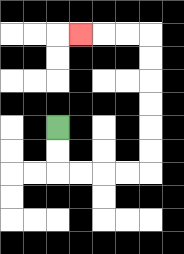{'start': '[2, 5]', 'end': '[3, 1]', 'path_directions': 'D,D,R,R,R,R,U,U,U,U,U,U,L,L,L', 'path_coordinates': '[[2, 5], [2, 6], [2, 7], [3, 7], [4, 7], [5, 7], [6, 7], [6, 6], [6, 5], [6, 4], [6, 3], [6, 2], [6, 1], [5, 1], [4, 1], [3, 1]]'}